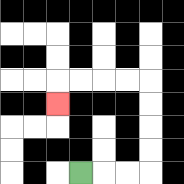{'start': '[3, 7]', 'end': '[2, 4]', 'path_directions': 'R,R,R,U,U,U,U,L,L,L,L,D', 'path_coordinates': '[[3, 7], [4, 7], [5, 7], [6, 7], [6, 6], [6, 5], [6, 4], [6, 3], [5, 3], [4, 3], [3, 3], [2, 3], [2, 4]]'}